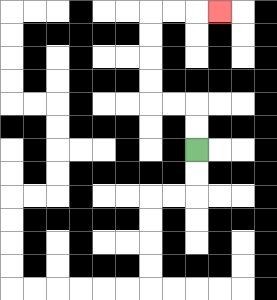{'start': '[8, 6]', 'end': '[9, 0]', 'path_directions': 'U,U,L,L,U,U,U,U,R,R,R', 'path_coordinates': '[[8, 6], [8, 5], [8, 4], [7, 4], [6, 4], [6, 3], [6, 2], [6, 1], [6, 0], [7, 0], [8, 0], [9, 0]]'}